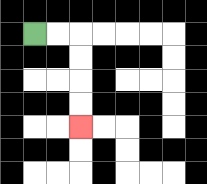{'start': '[1, 1]', 'end': '[3, 5]', 'path_directions': 'R,R,D,D,D,D', 'path_coordinates': '[[1, 1], [2, 1], [3, 1], [3, 2], [3, 3], [3, 4], [3, 5]]'}